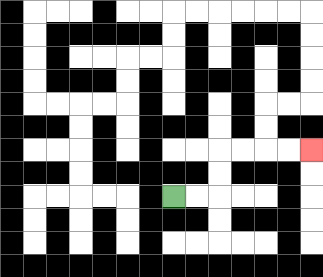{'start': '[7, 8]', 'end': '[13, 6]', 'path_directions': 'R,R,U,U,R,R,R,R', 'path_coordinates': '[[7, 8], [8, 8], [9, 8], [9, 7], [9, 6], [10, 6], [11, 6], [12, 6], [13, 6]]'}